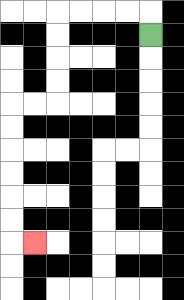{'start': '[6, 1]', 'end': '[1, 10]', 'path_directions': 'U,L,L,L,L,D,D,D,D,L,L,D,D,D,D,D,D,R', 'path_coordinates': '[[6, 1], [6, 0], [5, 0], [4, 0], [3, 0], [2, 0], [2, 1], [2, 2], [2, 3], [2, 4], [1, 4], [0, 4], [0, 5], [0, 6], [0, 7], [0, 8], [0, 9], [0, 10], [1, 10]]'}